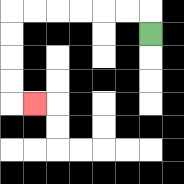{'start': '[6, 1]', 'end': '[1, 4]', 'path_directions': 'U,L,L,L,L,L,L,D,D,D,D,R', 'path_coordinates': '[[6, 1], [6, 0], [5, 0], [4, 0], [3, 0], [2, 0], [1, 0], [0, 0], [0, 1], [0, 2], [0, 3], [0, 4], [1, 4]]'}